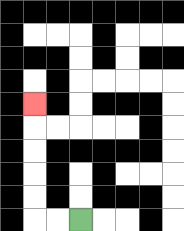{'start': '[3, 9]', 'end': '[1, 4]', 'path_directions': 'L,L,U,U,U,U,U', 'path_coordinates': '[[3, 9], [2, 9], [1, 9], [1, 8], [1, 7], [1, 6], [1, 5], [1, 4]]'}